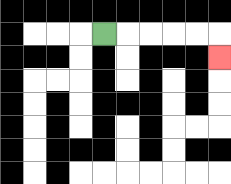{'start': '[4, 1]', 'end': '[9, 2]', 'path_directions': 'R,R,R,R,R,D', 'path_coordinates': '[[4, 1], [5, 1], [6, 1], [7, 1], [8, 1], [9, 1], [9, 2]]'}